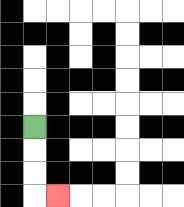{'start': '[1, 5]', 'end': '[2, 8]', 'path_directions': 'D,D,D,R', 'path_coordinates': '[[1, 5], [1, 6], [1, 7], [1, 8], [2, 8]]'}